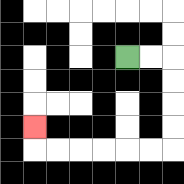{'start': '[5, 2]', 'end': '[1, 5]', 'path_directions': 'R,R,D,D,D,D,L,L,L,L,L,L,U', 'path_coordinates': '[[5, 2], [6, 2], [7, 2], [7, 3], [7, 4], [7, 5], [7, 6], [6, 6], [5, 6], [4, 6], [3, 6], [2, 6], [1, 6], [1, 5]]'}